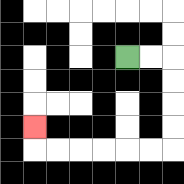{'start': '[5, 2]', 'end': '[1, 5]', 'path_directions': 'R,R,D,D,D,D,L,L,L,L,L,L,U', 'path_coordinates': '[[5, 2], [6, 2], [7, 2], [7, 3], [7, 4], [7, 5], [7, 6], [6, 6], [5, 6], [4, 6], [3, 6], [2, 6], [1, 6], [1, 5]]'}